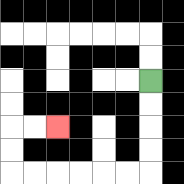{'start': '[6, 3]', 'end': '[2, 5]', 'path_directions': 'D,D,D,D,L,L,L,L,L,L,U,U,R,R', 'path_coordinates': '[[6, 3], [6, 4], [6, 5], [6, 6], [6, 7], [5, 7], [4, 7], [3, 7], [2, 7], [1, 7], [0, 7], [0, 6], [0, 5], [1, 5], [2, 5]]'}